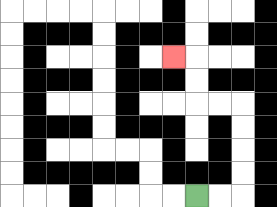{'start': '[8, 8]', 'end': '[7, 2]', 'path_directions': 'R,R,U,U,U,U,L,L,U,U,L', 'path_coordinates': '[[8, 8], [9, 8], [10, 8], [10, 7], [10, 6], [10, 5], [10, 4], [9, 4], [8, 4], [8, 3], [8, 2], [7, 2]]'}